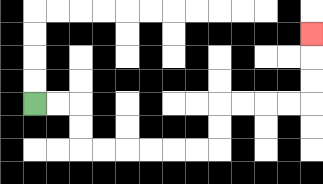{'start': '[1, 4]', 'end': '[13, 1]', 'path_directions': 'R,R,D,D,R,R,R,R,R,R,U,U,R,R,R,R,U,U,U', 'path_coordinates': '[[1, 4], [2, 4], [3, 4], [3, 5], [3, 6], [4, 6], [5, 6], [6, 6], [7, 6], [8, 6], [9, 6], [9, 5], [9, 4], [10, 4], [11, 4], [12, 4], [13, 4], [13, 3], [13, 2], [13, 1]]'}